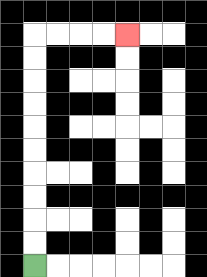{'start': '[1, 11]', 'end': '[5, 1]', 'path_directions': 'U,U,U,U,U,U,U,U,U,U,R,R,R,R', 'path_coordinates': '[[1, 11], [1, 10], [1, 9], [1, 8], [1, 7], [1, 6], [1, 5], [1, 4], [1, 3], [1, 2], [1, 1], [2, 1], [3, 1], [4, 1], [5, 1]]'}